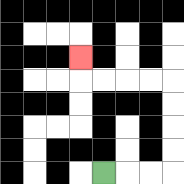{'start': '[4, 7]', 'end': '[3, 2]', 'path_directions': 'R,R,R,U,U,U,U,L,L,L,L,U', 'path_coordinates': '[[4, 7], [5, 7], [6, 7], [7, 7], [7, 6], [7, 5], [7, 4], [7, 3], [6, 3], [5, 3], [4, 3], [3, 3], [3, 2]]'}